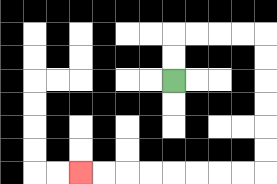{'start': '[7, 3]', 'end': '[3, 7]', 'path_directions': 'U,U,R,R,R,R,D,D,D,D,D,D,L,L,L,L,L,L,L,L', 'path_coordinates': '[[7, 3], [7, 2], [7, 1], [8, 1], [9, 1], [10, 1], [11, 1], [11, 2], [11, 3], [11, 4], [11, 5], [11, 6], [11, 7], [10, 7], [9, 7], [8, 7], [7, 7], [6, 7], [5, 7], [4, 7], [3, 7]]'}